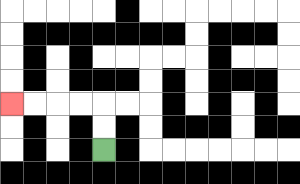{'start': '[4, 6]', 'end': '[0, 4]', 'path_directions': 'U,U,L,L,L,L', 'path_coordinates': '[[4, 6], [4, 5], [4, 4], [3, 4], [2, 4], [1, 4], [0, 4]]'}